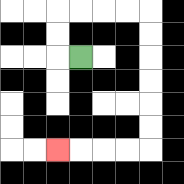{'start': '[3, 2]', 'end': '[2, 6]', 'path_directions': 'L,U,U,R,R,R,R,D,D,D,D,D,D,L,L,L,L', 'path_coordinates': '[[3, 2], [2, 2], [2, 1], [2, 0], [3, 0], [4, 0], [5, 0], [6, 0], [6, 1], [6, 2], [6, 3], [6, 4], [6, 5], [6, 6], [5, 6], [4, 6], [3, 6], [2, 6]]'}